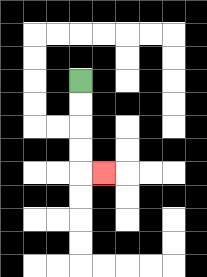{'start': '[3, 3]', 'end': '[4, 7]', 'path_directions': 'D,D,D,D,R', 'path_coordinates': '[[3, 3], [3, 4], [3, 5], [3, 6], [3, 7], [4, 7]]'}